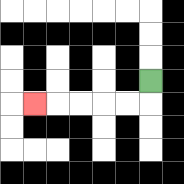{'start': '[6, 3]', 'end': '[1, 4]', 'path_directions': 'D,L,L,L,L,L', 'path_coordinates': '[[6, 3], [6, 4], [5, 4], [4, 4], [3, 4], [2, 4], [1, 4]]'}